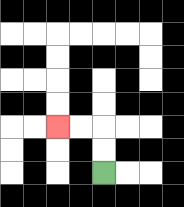{'start': '[4, 7]', 'end': '[2, 5]', 'path_directions': 'U,U,L,L', 'path_coordinates': '[[4, 7], [4, 6], [4, 5], [3, 5], [2, 5]]'}